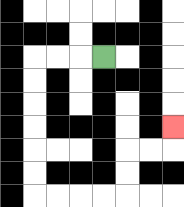{'start': '[4, 2]', 'end': '[7, 5]', 'path_directions': 'L,L,L,D,D,D,D,D,D,R,R,R,R,U,U,R,R,U', 'path_coordinates': '[[4, 2], [3, 2], [2, 2], [1, 2], [1, 3], [1, 4], [1, 5], [1, 6], [1, 7], [1, 8], [2, 8], [3, 8], [4, 8], [5, 8], [5, 7], [5, 6], [6, 6], [7, 6], [7, 5]]'}